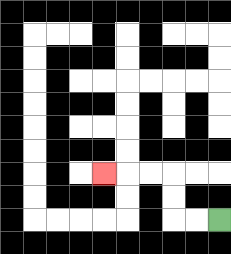{'start': '[9, 9]', 'end': '[4, 7]', 'path_directions': 'L,L,U,U,L,L,L', 'path_coordinates': '[[9, 9], [8, 9], [7, 9], [7, 8], [7, 7], [6, 7], [5, 7], [4, 7]]'}